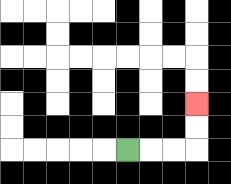{'start': '[5, 6]', 'end': '[8, 4]', 'path_directions': 'R,R,R,U,U', 'path_coordinates': '[[5, 6], [6, 6], [7, 6], [8, 6], [8, 5], [8, 4]]'}